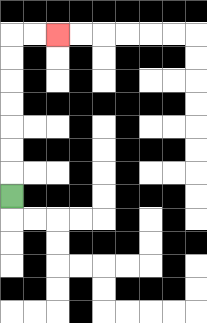{'start': '[0, 8]', 'end': '[2, 1]', 'path_directions': 'U,U,U,U,U,U,U,R,R', 'path_coordinates': '[[0, 8], [0, 7], [0, 6], [0, 5], [0, 4], [0, 3], [0, 2], [0, 1], [1, 1], [2, 1]]'}